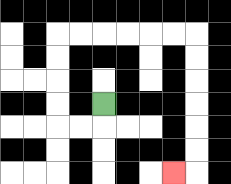{'start': '[4, 4]', 'end': '[7, 7]', 'path_directions': 'D,L,L,U,U,U,U,R,R,R,R,R,R,D,D,D,D,D,D,L', 'path_coordinates': '[[4, 4], [4, 5], [3, 5], [2, 5], [2, 4], [2, 3], [2, 2], [2, 1], [3, 1], [4, 1], [5, 1], [6, 1], [7, 1], [8, 1], [8, 2], [8, 3], [8, 4], [8, 5], [8, 6], [8, 7], [7, 7]]'}